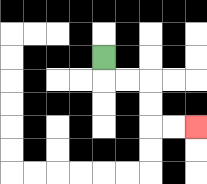{'start': '[4, 2]', 'end': '[8, 5]', 'path_directions': 'D,R,R,D,D,R,R', 'path_coordinates': '[[4, 2], [4, 3], [5, 3], [6, 3], [6, 4], [6, 5], [7, 5], [8, 5]]'}